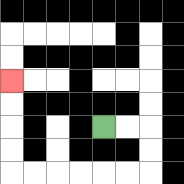{'start': '[4, 5]', 'end': '[0, 3]', 'path_directions': 'R,R,D,D,L,L,L,L,L,L,U,U,U,U', 'path_coordinates': '[[4, 5], [5, 5], [6, 5], [6, 6], [6, 7], [5, 7], [4, 7], [3, 7], [2, 7], [1, 7], [0, 7], [0, 6], [0, 5], [0, 4], [0, 3]]'}